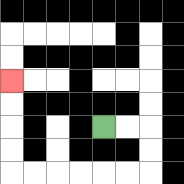{'start': '[4, 5]', 'end': '[0, 3]', 'path_directions': 'R,R,D,D,L,L,L,L,L,L,U,U,U,U', 'path_coordinates': '[[4, 5], [5, 5], [6, 5], [6, 6], [6, 7], [5, 7], [4, 7], [3, 7], [2, 7], [1, 7], [0, 7], [0, 6], [0, 5], [0, 4], [0, 3]]'}